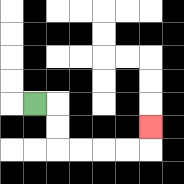{'start': '[1, 4]', 'end': '[6, 5]', 'path_directions': 'R,D,D,R,R,R,R,U', 'path_coordinates': '[[1, 4], [2, 4], [2, 5], [2, 6], [3, 6], [4, 6], [5, 6], [6, 6], [6, 5]]'}